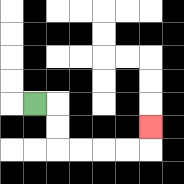{'start': '[1, 4]', 'end': '[6, 5]', 'path_directions': 'R,D,D,R,R,R,R,U', 'path_coordinates': '[[1, 4], [2, 4], [2, 5], [2, 6], [3, 6], [4, 6], [5, 6], [6, 6], [6, 5]]'}